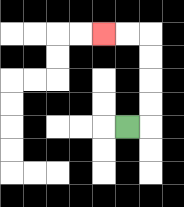{'start': '[5, 5]', 'end': '[4, 1]', 'path_directions': 'R,U,U,U,U,L,L', 'path_coordinates': '[[5, 5], [6, 5], [6, 4], [6, 3], [6, 2], [6, 1], [5, 1], [4, 1]]'}